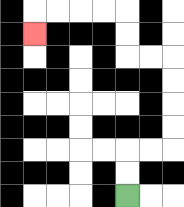{'start': '[5, 8]', 'end': '[1, 1]', 'path_directions': 'U,U,R,R,U,U,U,U,L,L,U,U,L,L,L,L,D', 'path_coordinates': '[[5, 8], [5, 7], [5, 6], [6, 6], [7, 6], [7, 5], [7, 4], [7, 3], [7, 2], [6, 2], [5, 2], [5, 1], [5, 0], [4, 0], [3, 0], [2, 0], [1, 0], [1, 1]]'}